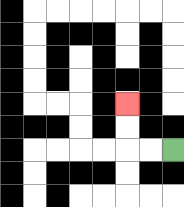{'start': '[7, 6]', 'end': '[5, 4]', 'path_directions': 'L,L,U,U', 'path_coordinates': '[[7, 6], [6, 6], [5, 6], [5, 5], [5, 4]]'}